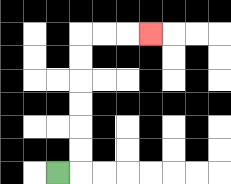{'start': '[2, 7]', 'end': '[6, 1]', 'path_directions': 'R,U,U,U,U,U,U,R,R,R', 'path_coordinates': '[[2, 7], [3, 7], [3, 6], [3, 5], [3, 4], [3, 3], [3, 2], [3, 1], [4, 1], [5, 1], [6, 1]]'}